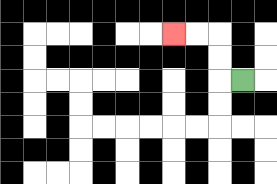{'start': '[10, 3]', 'end': '[7, 1]', 'path_directions': 'L,U,U,L,L', 'path_coordinates': '[[10, 3], [9, 3], [9, 2], [9, 1], [8, 1], [7, 1]]'}